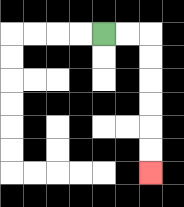{'start': '[4, 1]', 'end': '[6, 7]', 'path_directions': 'R,R,D,D,D,D,D,D', 'path_coordinates': '[[4, 1], [5, 1], [6, 1], [6, 2], [6, 3], [6, 4], [6, 5], [6, 6], [6, 7]]'}